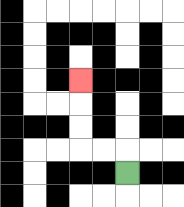{'start': '[5, 7]', 'end': '[3, 3]', 'path_directions': 'U,L,L,U,U,U', 'path_coordinates': '[[5, 7], [5, 6], [4, 6], [3, 6], [3, 5], [3, 4], [3, 3]]'}